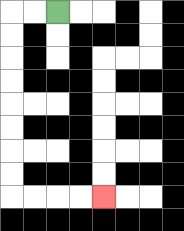{'start': '[2, 0]', 'end': '[4, 8]', 'path_directions': 'L,L,D,D,D,D,D,D,D,D,R,R,R,R', 'path_coordinates': '[[2, 0], [1, 0], [0, 0], [0, 1], [0, 2], [0, 3], [0, 4], [0, 5], [0, 6], [0, 7], [0, 8], [1, 8], [2, 8], [3, 8], [4, 8]]'}